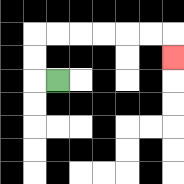{'start': '[2, 3]', 'end': '[7, 2]', 'path_directions': 'L,U,U,R,R,R,R,R,R,D', 'path_coordinates': '[[2, 3], [1, 3], [1, 2], [1, 1], [2, 1], [3, 1], [4, 1], [5, 1], [6, 1], [7, 1], [7, 2]]'}